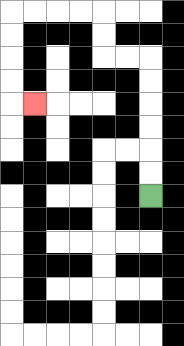{'start': '[6, 8]', 'end': '[1, 4]', 'path_directions': 'U,U,U,U,U,U,L,L,U,U,L,L,L,L,D,D,D,D,R', 'path_coordinates': '[[6, 8], [6, 7], [6, 6], [6, 5], [6, 4], [6, 3], [6, 2], [5, 2], [4, 2], [4, 1], [4, 0], [3, 0], [2, 0], [1, 0], [0, 0], [0, 1], [0, 2], [0, 3], [0, 4], [1, 4]]'}